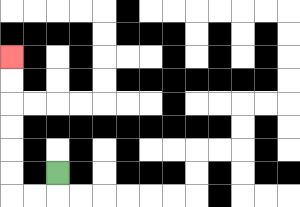{'start': '[2, 7]', 'end': '[0, 2]', 'path_directions': 'D,L,L,U,U,U,U,U,U', 'path_coordinates': '[[2, 7], [2, 8], [1, 8], [0, 8], [0, 7], [0, 6], [0, 5], [0, 4], [0, 3], [0, 2]]'}